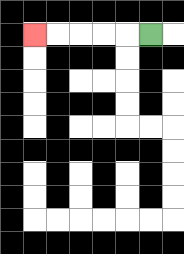{'start': '[6, 1]', 'end': '[1, 1]', 'path_directions': 'L,L,L,L,L', 'path_coordinates': '[[6, 1], [5, 1], [4, 1], [3, 1], [2, 1], [1, 1]]'}